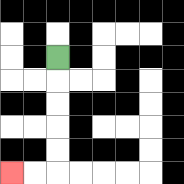{'start': '[2, 2]', 'end': '[0, 7]', 'path_directions': 'D,D,D,D,D,L,L', 'path_coordinates': '[[2, 2], [2, 3], [2, 4], [2, 5], [2, 6], [2, 7], [1, 7], [0, 7]]'}